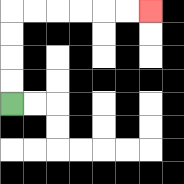{'start': '[0, 4]', 'end': '[6, 0]', 'path_directions': 'U,U,U,U,R,R,R,R,R,R', 'path_coordinates': '[[0, 4], [0, 3], [0, 2], [0, 1], [0, 0], [1, 0], [2, 0], [3, 0], [4, 0], [5, 0], [6, 0]]'}